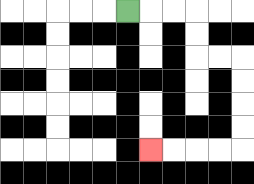{'start': '[5, 0]', 'end': '[6, 6]', 'path_directions': 'R,R,R,D,D,R,R,D,D,D,D,L,L,L,L', 'path_coordinates': '[[5, 0], [6, 0], [7, 0], [8, 0], [8, 1], [8, 2], [9, 2], [10, 2], [10, 3], [10, 4], [10, 5], [10, 6], [9, 6], [8, 6], [7, 6], [6, 6]]'}